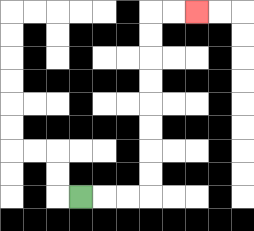{'start': '[3, 8]', 'end': '[8, 0]', 'path_directions': 'R,R,R,U,U,U,U,U,U,U,U,R,R', 'path_coordinates': '[[3, 8], [4, 8], [5, 8], [6, 8], [6, 7], [6, 6], [6, 5], [6, 4], [6, 3], [6, 2], [6, 1], [6, 0], [7, 0], [8, 0]]'}